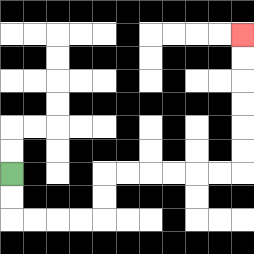{'start': '[0, 7]', 'end': '[10, 1]', 'path_directions': 'D,D,R,R,R,R,U,U,R,R,R,R,R,R,U,U,U,U,U,U', 'path_coordinates': '[[0, 7], [0, 8], [0, 9], [1, 9], [2, 9], [3, 9], [4, 9], [4, 8], [4, 7], [5, 7], [6, 7], [7, 7], [8, 7], [9, 7], [10, 7], [10, 6], [10, 5], [10, 4], [10, 3], [10, 2], [10, 1]]'}